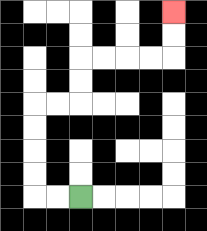{'start': '[3, 8]', 'end': '[7, 0]', 'path_directions': 'L,L,U,U,U,U,R,R,U,U,R,R,R,R,U,U', 'path_coordinates': '[[3, 8], [2, 8], [1, 8], [1, 7], [1, 6], [1, 5], [1, 4], [2, 4], [3, 4], [3, 3], [3, 2], [4, 2], [5, 2], [6, 2], [7, 2], [7, 1], [7, 0]]'}